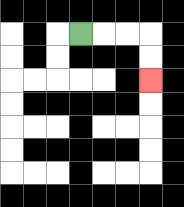{'start': '[3, 1]', 'end': '[6, 3]', 'path_directions': 'R,R,R,D,D', 'path_coordinates': '[[3, 1], [4, 1], [5, 1], [6, 1], [6, 2], [6, 3]]'}